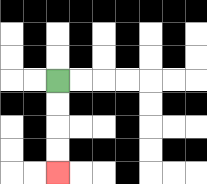{'start': '[2, 3]', 'end': '[2, 7]', 'path_directions': 'D,D,D,D', 'path_coordinates': '[[2, 3], [2, 4], [2, 5], [2, 6], [2, 7]]'}